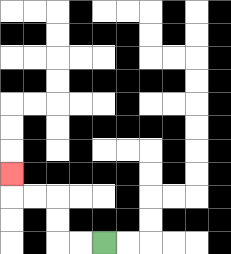{'start': '[4, 10]', 'end': '[0, 7]', 'path_directions': 'L,L,U,U,L,L,U', 'path_coordinates': '[[4, 10], [3, 10], [2, 10], [2, 9], [2, 8], [1, 8], [0, 8], [0, 7]]'}